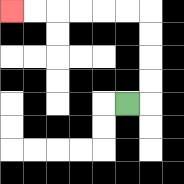{'start': '[5, 4]', 'end': '[0, 0]', 'path_directions': 'R,U,U,U,U,L,L,L,L,L,L', 'path_coordinates': '[[5, 4], [6, 4], [6, 3], [6, 2], [6, 1], [6, 0], [5, 0], [4, 0], [3, 0], [2, 0], [1, 0], [0, 0]]'}